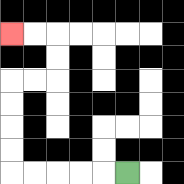{'start': '[5, 7]', 'end': '[0, 1]', 'path_directions': 'L,L,L,L,L,U,U,U,U,R,R,U,U,L,L', 'path_coordinates': '[[5, 7], [4, 7], [3, 7], [2, 7], [1, 7], [0, 7], [0, 6], [0, 5], [0, 4], [0, 3], [1, 3], [2, 3], [2, 2], [2, 1], [1, 1], [0, 1]]'}